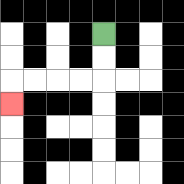{'start': '[4, 1]', 'end': '[0, 4]', 'path_directions': 'D,D,L,L,L,L,D', 'path_coordinates': '[[4, 1], [4, 2], [4, 3], [3, 3], [2, 3], [1, 3], [0, 3], [0, 4]]'}